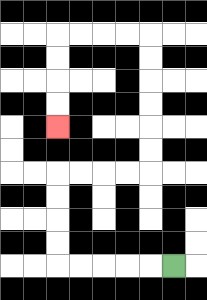{'start': '[7, 11]', 'end': '[2, 5]', 'path_directions': 'L,L,L,L,L,U,U,U,U,R,R,R,R,U,U,U,U,U,U,L,L,L,L,D,D,D,D', 'path_coordinates': '[[7, 11], [6, 11], [5, 11], [4, 11], [3, 11], [2, 11], [2, 10], [2, 9], [2, 8], [2, 7], [3, 7], [4, 7], [5, 7], [6, 7], [6, 6], [6, 5], [6, 4], [6, 3], [6, 2], [6, 1], [5, 1], [4, 1], [3, 1], [2, 1], [2, 2], [2, 3], [2, 4], [2, 5]]'}